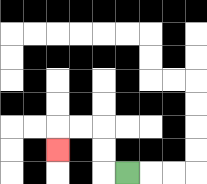{'start': '[5, 7]', 'end': '[2, 6]', 'path_directions': 'L,U,U,L,L,D', 'path_coordinates': '[[5, 7], [4, 7], [4, 6], [4, 5], [3, 5], [2, 5], [2, 6]]'}